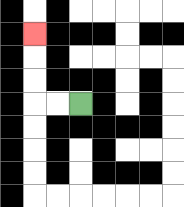{'start': '[3, 4]', 'end': '[1, 1]', 'path_directions': 'L,L,U,U,U', 'path_coordinates': '[[3, 4], [2, 4], [1, 4], [1, 3], [1, 2], [1, 1]]'}